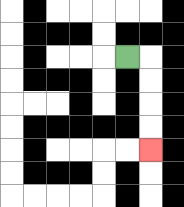{'start': '[5, 2]', 'end': '[6, 6]', 'path_directions': 'R,D,D,D,D', 'path_coordinates': '[[5, 2], [6, 2], [6, 3], [6, 4], [6, 5], [6, 6]]'}